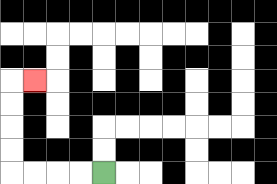{'start': '[4, 7]', 'end': '[1, 3]', 'path_directions': 'L,L,L,L,U,U,U,U,R', 'path_coordinates': '[[4, 7], [3, 7], [2, 7], [1, 7], [0, 7], [0, 6], [0, 5], [0, 4], [0, 3], [1, 3]]'}